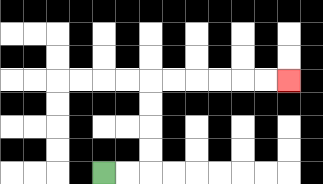{'start': '[4, 7]', 'end': '[12, 3]', 'path_directions': 'R,R,U,U,U,U,R,R,R,R,R,R', 'path_coordinates': '[[4, 7], [5, 7], [6, 7], [6, 6], [6, 5], [6, 4], [6, 3], [7, 3], [8, 3], [9, 3], [10, 3], [11, 3], [12, 3]]'}